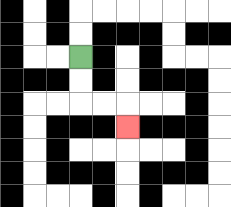{'start': '[3, 2]', 'end': '[5, 5]', 'path_directions': 'D,D,R,R,D', 'path_coordinates': '[[3, 2], [3, 3], [3, 4], [4, 4], [5, 4], [5, 5]]'}